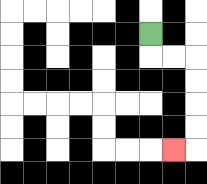{'start': '[6, 1]', 'end': '[7, 6]', 'path_directions': 'D,R,R,D,D,D,D,L', 'path_coordinates': '[[6, 1], [6, 2], [7, 2], [8, 2], [8, 3], [8, 4], [8, 5], [8, 6], [7, 6]]'}